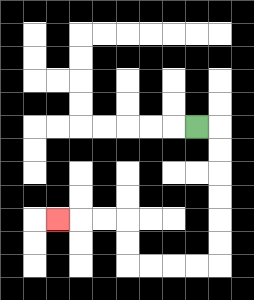{'start': '[8, 5]', 'end': '[2, 9]', 'path_directions': 'R,D,D,D,D,D,D,L,L,L,L,U,U,L,L,L', 'path_coordinates': '[[8, 5], [9, 5], [9, 6], [9, 7], [9, 8], [9, 9], [9, 10], [9, 11], [8, 11], [7, 11], [6, 11], [5, 11], [5, 10], [5, 9], [4, 9], [3, 9], [2, 9]]'}